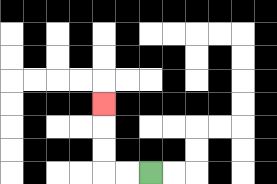{'start': '[6, 7]', 'end': '[4, 4]', 'path_directions': 'L,L,U,U,U', 'path_coordinates': '[[6, 7], [5, 7], [4, 7], [4, 6], [4, 5], [4, 4]]'}